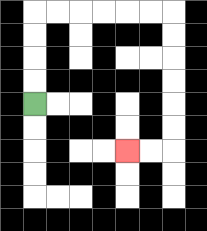{'start': '[1, 4]', 'end': '[5, 6]', 'path_directions': 'U,U,U,U,R,R,R,R,R,R,D,D,D,D,D,D,L,L', 'path_coordinates': '[[1, 4], [1, 3], [1, 2], [1, 1], [1, 0], [2, 0], [3, 0], [4, 0], [5, 0], [6, 0], [7, 0], [7, 1], [7, 2], [7, 3], [7, 4], [7, 5], [7, 6], [6, 6], [5, 6]]'}